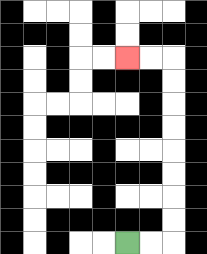{'start': '[5, 10]', 'end': '[5, 2]', 'path_directions': 'R,R,U,U,U,U,U,U,U,U,L,L', 'path_coordinates': '[[5, 10], [6, 10], [7, 10], [7, 9], [7, 8], [7, 7], [7, 6], [7, 5], [7, 4], [7, 3], [7, 2], [6, 2], [5, 2]]'}